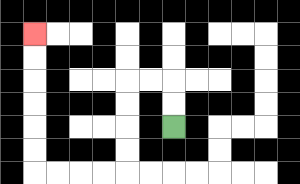{'start': '[7, 5]', 'end': '[1, 1]', 'path_directions': 'U,U,L,L,D,D,D,D,L,L,L,L,U,U,U,U,U,U', 'path_coordinates': '[[7, 5], [7, 4], [7, 3], [6, 3], [5, 3], [5, 4], [5, 5], [5, 6], [5, 7], [4, 7], [3, 7], [2, 7], [1, 7], [1, 6], [1, 5], [1, 4], [1, 3], [1, 2], [1, 1]]'}